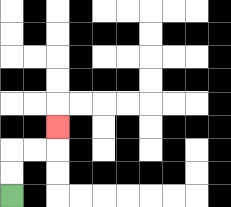{'start': '[0, 8]', 'end': '[2, 5]', 'path_directions': 'U,U,R,R,U', 'path_coordinates': '[[0, 8], [0, 7], [0, 6], [1, 6], [2, 6], [2, 5]]'}